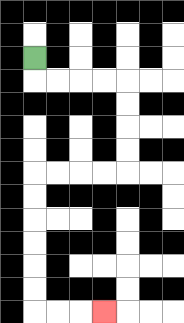{'start': '[1, 2]', 'end': '[4, 13]', 'path_directions': 'D,R,R,R,R,D,D,D,D,L,L,L,L,D,D,D,D,D,D,R,R,R', 'path_coordinates': '[[1, 2], [1, 3], [2, 3], [3, 3], [4, 3], [5, 3], [5, 4], [5, 5], [5, 6], [5, 7], [4, 7], [3, 7], [2, 7], [1, 7], [1, 8], [1, 9], [1, 10], [1, 11], [1, 12], [1, 13], [2, 13], [3, 13], [4, 13]]'}